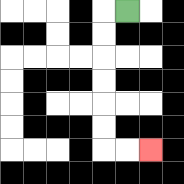{'start': '[5, 0]', 'end': '[6, 6]', 'path_directions': 'L,D,D,D,D,D,D,R,R', 'path_coordinates': '[[5, 0], [4, 0], [4, 1], [4, 2], [4, 3], [4, 4], [4, 5], [4, 6], [5, 6], [6, 6]]'}